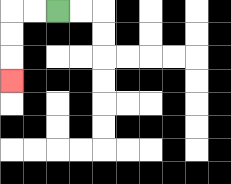{'start': '[2, 0]', 'end': '[0, 3]', 'path_directions': 'L,L,D,D,D', 'path_coordinates': '[[2, 0], [1, 0], [0, 0], [0, 1], [0, 2], [0, 3]]'}